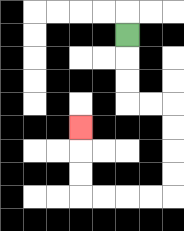{'start': '[5, 1]', 'end': '[3, 5]', 'path_directions': 'D,D,D,R,R,D,D,D,D,L,L,L,L,U,U,U', 'path_coordinates': '[[5, 1], [5, 2], [5, 3], [5, 4], [6, 4], [7, 4], [7, 5], [7, 6], [7, 7], [7, 8], [6, 8], [5, 8], [4, 8], [3, 8], [3, 7], [3, 6], [3, 5]]'}